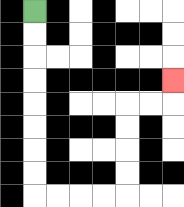{'start': '[1, 0]', 'end': '[7, 3]', 'path_directions': 'D,D,D,D,D,D,D,D,R,R,R,R,U,U,U,U,R,R,U', 'path_coordinates': '[[1, 0], [1, 1], [1, 2], [1, 3], [1, 4], [1, 5], [1, 6], [1, 7], [1, 8], [2, 8], [3, 8], [4, 8], [5, 8], [5, 7], [5, 6], [5, 5], [5, 4], [6, 4], [7, 4], [7, 3]]'}